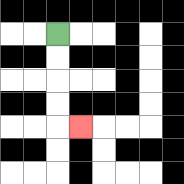{'start': '[2, 1]', 'end': '[3, 5]', 'path_directions': 'D,D,D,D,R', 'path_coordinates': '[[2, 1], [2, 2], [2, 3], [2, 4], [2, 5], [3, 5]]'}